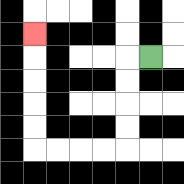{'start': '[6, 2]', 'end': '[1, 1]', 'path_directions': 'L,D,D,D,D,L,L,L,L,U,U,U,U,U', 'path_coordinates': '[[6, 2], [5, 2], [5, 3], [5, 4], [5, 5], [5, 6], [4, 6], [3, 6], [2, 6], [1, 6], [1, 5], [1, 4], [1, 3], [1, 2], [1, 1]]'}